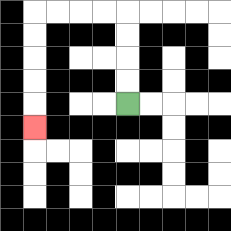{'start': '[5, 4]', 'end': '[1, 5]', 'path_directions': 'U,U,U,U,L,L,L,L,D,D,D,D,D', 'path_coordinates': '[[5, 4], [5, 3], [5, 2], [5, 1], [5, 0], [4, 0], [3, 0], [2, 0], [1, 0], [1, 1], [1, 2], [1, 3], [1, 4], [1, 5]]'}